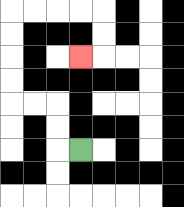{'start': '[3, 6]', 'end': '[3, 2]', 'path_directions': 'L,U,U,L,L,U,U,U,U,R,R,R,R,D,D,L', 'path_coordinates': '[[3, 6], [2, 6], [2, 5], [2, 4], [1, 4], [0, 4], [0, 3], [0, 2], [0, 1], [0, 0], [1, 0], [2, 0], [3, 0], [4, 0], [4, 1], [4, 2], [3, 2]]'}